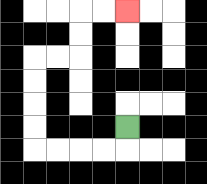{'start': '[5, 5]', 'end': '[5, 0]', 'path_directions': 'D,L,L,L,L,U,U,U,U,R,R,U,U,R,R', 'path_coordinates': '[[5, 5], [5, 6], [4, 6], [3, 6], [2, 6], [1, 6], [1, 5], [1, 4], [1, 3], [1, 2], [2, 2], [3, 2], [3, 1], [3, 0], [4, 0], [5, 0]]'}